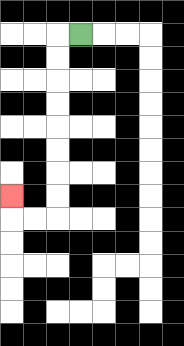{'start': '[3, 1]', 'end': '[0, 8]', 'path_directions': 'L,D,D,D,D,D,D,D,D,L,L,U', 'path_coordinates': '[[3, 1], [2, 1], [2, 2], [2, 3], [2, 4], [2, 5], [2, 6], [2, 7], [2, 8], [2, 9], [1, 9], [0, 9], [0, 8]]'}